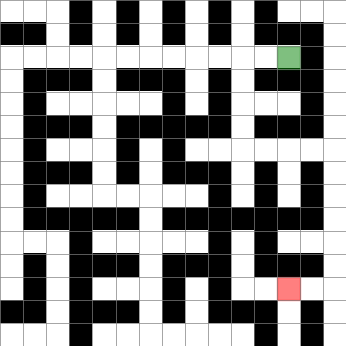{'start': '[12, 2]', 'end': '[12, 12]', 'path_directions': 'L,L,D,D,D,D,R,R,R,R,D,D,D,D,D,D,L,L', 'path_coordinates': '[[12, 2], [11, 2], [10, 2], [10, 3], [10, 4], [10, 5], [10, 6], [11, 6], [12, 6], [13, 6], [14, 6], [14, 7], [14, 8], [14, 9], [14, 10], [14, 11], [14, 12], [13, 12], [12, 12]]'}